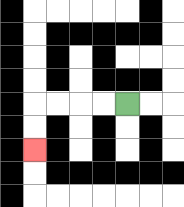{'start': '[5, 4]', 'end': '[1, 6]', 'path_directions': 'L,L,L,L,D,D', 'path_coordinates': '[[5, 4], [4, 4], [3, 4], [2, 4], [1, 4], [1, 5], [1, 6]]'}